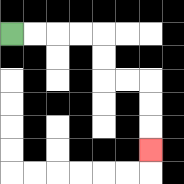{'start': '[0, 1]', 'end': '[6, 6]', 'path_directions': 'R,R,R,R,D,D,R,R,D,D,D', 'path_coordinates': '[[0, 1], [1, 1], [2, 1], [3, 1], [4, 1], [4, 2], [4, 3], [5, 3], [6, 3], [6, 4], [6, 5], [6, 6]]'}